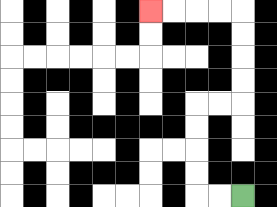{'start': '[10, 8]', 'end': '[6, 0]', 'path_directions': 'L,L,U,U,U,U,R,R,U,U,U,U,L,L,L,L', 'path_coordinates': '[[10, 8], [9, 8], [8, 8], [8, 7], [8, 6], [8, 5], [8, 4], [9, 4], [10, 4], [10, 3], [10, 2], [10, 1], [10, 0], [9, 0], [8, 0], [7, 0], [6, 0]]'}